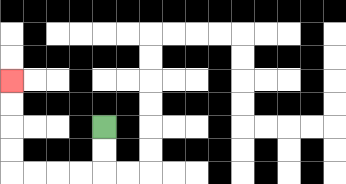{'start': '[4, 5]', 'end': '[0, 3]', 'path_directions': 'D,D,L,L,L,L,U,U,U,U', 'path_coordinates': '[[4, 5], [4, 6], [4, 7], [3, 7], [2, 7], [1, 7], [0, 7], [0, 6], [0, 5], [0, 4], [0, 3]]'}